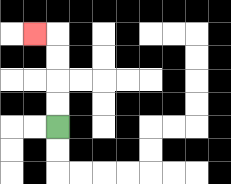{'start': '[2, 5]', 'end': '[1, 1]', 'path_directions': 'U,U,U,U,L', 'path_coordinates': '[[2, 5], [2, 4], [2, 3], [2, 2], [2, 1], [1, 1]]'}